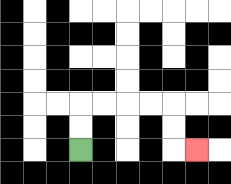{'start': '[3, 6]', 'end': '[8, 6]', 'path_directions': 'U,U,R,R,R,R,D,D,R', 'path_coordinates': '[[3, 6], [3, 5], [3, 4], [4, 4], [5, 4], [6, 4], [7, 4], [7, 5], [7, 6], [8, 6]]'}